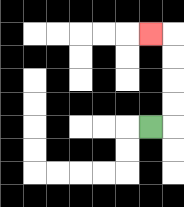{'start': '[6, 5]', 'end': '[6, 1]', 'path_directions': 'R,U,U,U,U,L', 'path_coordinates': '[[6, 5], [7, 5], [7, 4], [7, 3], [7, 2], [7, 1], [6, 1]]'}